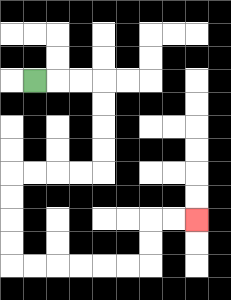{'start': '[1, 3]', 'end': '[8, 9]', 'path_directions': 'R,R,R,D,D,D,D,L,L,L,L,D,D,D,D,R,R,R,R,R,R,U,U,R,R', 'path_coordinates': '[[1, 3], [2, 3], [3, 3], [4, 3], [4, 4], [4, 5], [4, 6], [4, 7], [3, 7], [2, 7], [1, 7], [0, 7], [0, 8], [0, 9], [0, 10], [0, 11], [1, 11], [2, 11], [3, 11], [4, 11], [5, 11], [6, 11], [6, 10], [6, 9], [7, 9], [8, 9]]'}